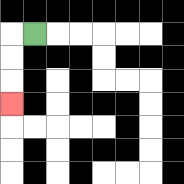{'start': '[1, 1]', 'end': '[0, 4]', 'path_directions': 'L,D,D,D', 'path_coordinates': '[[1, 1], [0, 1], [0, 2], [0, 3], [0, 4]]'}